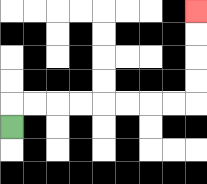{'start': '[0, 5]', 'end': '[8, 0]', 'path_directions': 'U,R,R,R,R,R,R,R,R,U,U,U,U', 'path_coordinates': '[[0, 5], [0, 4], [1, 4], [2, 4], [3, 4], [4, 4], [5, 4], [6, 4], [7, 4], [8, 4], [8, 3], [8, 2], [8, 1], [8, 0]]'}